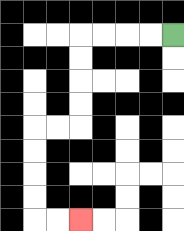{'start': '[7, 1]', 'end': '[3, 9]', 'path_directions': 'L,L,L,L,D,D,D,D,L,L,D,D,D,D,R,R', 'path_coordinates': '[[7, 1], [6, 1], [5, 1], [4, 1], [3, 1], [3, 2], [3, 3], [3, 4], [3, 5], [2, 5], [1, 5], [1, 6], [1, 7], [1, 8], [1, 9], [2, 9], [3, 9]]'}